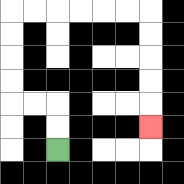{'start': '[2, 6]', 'end': '[6, 5]', 'path_directions': 'U,U,L,L,U,U,U,U,R,R,R,R,R,R,D,D,D,D,D', 'path_coordinates': '[[2, 6], [2, 5], [2, 4], [1, 4], [0, 4], [0, 3], [0, 2], [0, 1], [0, 0], [1, 0], [2, 0], [3, 0], [4, 0], [5, 0], [6, 0], [6, 1], [6, 2], [6, 3], [6, 4], [6, 5]]'}